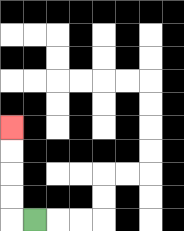{'start': '[1, 9]', 'end': '[0, 5]', 'path_directions': 'L,U,U,U,U', 'path_coordinates': '[[1, 9], [0, 9], [0, 8], [0, 7], [0, 6], [0, 5]]'}